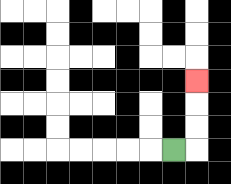{'start': '[7, 6]', 'end': '[8, 3]', 'path_directions': 'R,U,U,U', 'path_coordinates': '[[7, 6], [8, 6], [8, 5], [8, 4], [8, 3]]'}